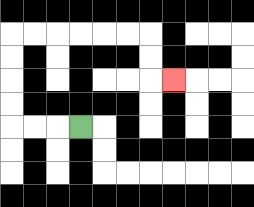{'start': '[3, 5]', 'end': '[7, 3]', 'path_directions': 'L,L,L,U,U,U,U,R,R,R,R,R,R,D,D,R', 'path_coordinates': '[[3, 5], [2, 5], [1, 5], [0, 5], [0, 4], [0, 3], [0, 2], [0, 1], [1, 1], [2, 1], [3, 1], [4, 1], [5, 1], [6, 1], [6, 2], [6, 3], [7, 3]]'}